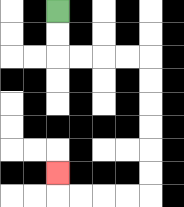{'start': '[2, 0]', 'end': '[2, 7]', 'path_directions': 'D,D,R,R,R,R,D,D,D,D,D,D,L,L,L,L,U', 'path_coordinates': '[[2, 0], [2, 1], [2, 2], [3, 2], [4, 2], [5, 2], [6, 2], [6, 3], [6, 4], [6, 5], [6, 6], [6, 7], [6, 8], [5, 8], [4, 8], [3, 8], [2, 8], [2, 7]]'}